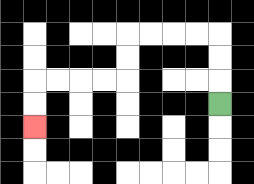{'start': '[9, 4]', 'end': '[1, 5]', 'path_directions': 'U,U,U,L,L,L,L,D,D,L,L,L,L,D,D', 'path_coordinates': '[[9, 4], [9, 3], [9, 2], [9, 1], [8, 1], [7, 1], [6, 1], [5, 1], [5, 2], [5, 3], [4, 3], [3, 3], [2, 3], [1, 3], [1, 4], [1, 5]]'}